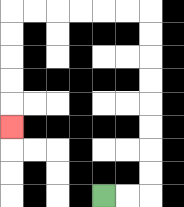{'start': '[4, 8]', 'end': '[0, 5]', 'path_directions': 'R,R,U,U,U,U,U,U,U,U,L,L,L,L,L,L,D,D,D,D,D', 'path_coordinates': '[[4, 8], [5, 8], [6, 8], [6, 7], [6, 6], [6, 5], [6, 4], [6, 3], [6, 2], [6, 1], [6, 0], [5, 0], [4, 0], [3, 0], [2, 0], [1, 0], [0, 0], [0, 1], [0, 2], [0, 3], [0, 4], [0, 5]]'}